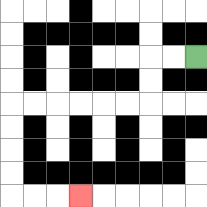{'start': '[8, 2]', 'end': '[3, 8]', 'path_directions': 'L,L,D,D,L,L,L,L,L,L,D,D,D,D,R,R,R', 'path_coordinates': '[[8, 2], [7, 2], [6, 2], [6, 3], [6, 4], [5, 4], [4, 4], [3, 4], [2, 4], [1, 4], [0, 4], [0, 5], [0, 6], [0, 7], [0, 8], [1, 8], [2, 8], [3, 8]]'}